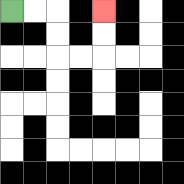{'start': '[0, 0]', 'end': '[4, 0]', 'path_directions': 'R,R,D,D,R,R,U,U', 'path_coordinates': '[[0, 0], [1, 0], [2, 0], [2, 1], [2, 2], [3, 2], [4, 2], [4, 1], [4, 0]]'}